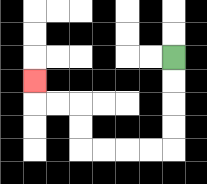{'start': '[7, 2]', 'end': '[1, 3]', 'path_directions': 'D,D,D,D,L,L,L,L,U,U,L,L,U', 'path_coordinates': '[[7, 2], [7, 3], [7, 4], [7, 5], [7, 6], [6, 6], [5, 6], [4, 6], [3, 6], [3, 5], [3, 4], [2, 4], [1, 4], [1, 3]]'}